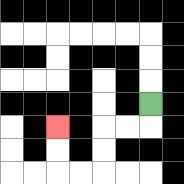{'start': '[6, 4]', 'end': '[2, 5]', 'path_directions': 'D,L,L,D,D,L,L,U,U', 'path_coordinates': '[[6, 4], [6, 5], [5, 5], [4, 5], [4, 6], [4, 7], [3, 7], [2, 7], [2, 6], [2, 5]]'}